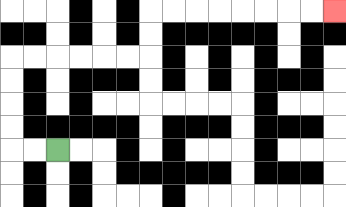{'start': '[2, 6]', 'end': '[14, 0]', 'path_directions': 'L,L,U,U,U,U,R,R,R,R,R,R,U,U,R,R,R,R,R,R,R,R', 'path_coordinates': '[[2, 6], [1, 6], [0, 6], [0, 5], [0, 4], [0, 3], [0, 2], [1, 2], [2, 2], [3, 2], [4, 2], [5, 2], [6, 2], [6, 1], [6, 0], [7, 0], [8, 0], [9, 0], [10, 0], [11, 0], [12, 0], [13, 0], [14, 0]]'}